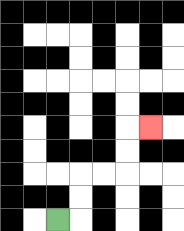{'start': '[2, 9]', 'end': '[6, 5]', 'path_directions': 'R,U,U,R,R,U,U,R', 'path_coordinates': '[[2, 9], [3, 9], [3, 8], [3, 7], [4, 7], [5, 7], [5, 6], [5, 5], [6, 5]]'}